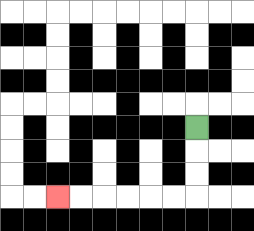{'start': '[8, 5]', 'end': '[2, 8]', 'path_directions': 'D,D,D,L,L,L,L,L,L', 'path_coordinates': '[[8, 5], [8, 6], [8, 7], [8, 8], [7, 8], [6, 8], [5, 8], [4, 8], [3, 8], [2, 8]]'}